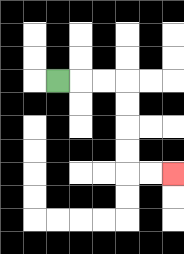{'start': '[2, 3]', 'end': '[7, 7]', 'path_directions': 'R,R,R,D,D,D,D,R,R', 'path_coordinates': '[[2, 3], [3, 3], [4, 3], [5, 3], [5, 4], [5, 5], [5, 6], [5, 7], [6, 7], [7, 7]]'}